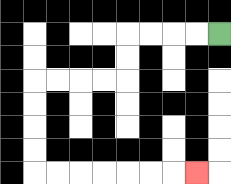{'start': '[9, 1]', 'end': '[8, 7]', 'path_directions': 'L,L,L,L,D,D,L,L,L,L,D,D,D,D,R,R,R,R,R,R,R', 'path_coordinates': '[[9, 1], [8, 1], [7, 1], [6, 1], [5, 1], [5, 2], [5, 3], [4, 3], [3, 3], [2, 3], [1, 3], [1, 4], [1, 5], [1, 6], [1, 7], [2, 7], [3, 7], [4, 7], [5, 7], [6, 7], [7, 7], [8, 7]]'}